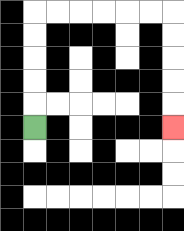{'start': '[1, 5]', 'end': '[7, 5]', 'path_directions': 'U,U,U,U,U,R,R,R,R,R,R,D,D,D,D,D', 'path_coordinates': '[[1, 5], [1, 4], [1, 3], [1, 2], [1, 1], [1, 0], [2, 0], [3, 0], [4, 0], [5, 0], [6, 0], [7, 0], [7, 1], [7, 2], [7, 3], [7, 4], [7, 5]]'}